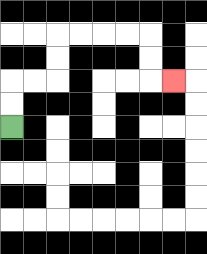{'start': '[0, 5]', 'end': '[7, 3]', 'path_directions': 'U,U,R,R,U,U,R,R,R,R,D,D,R', 'path_coordinates': '[[0, 5], [0, 4], [0, 3], [1, 3], [2, 3], [2, 2], [2, 1], [3, 1], [4, 1], [5, 1], [6, 1], [6, 2], [6, 3], [7, 3]]'}